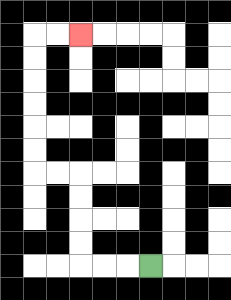{'start': '[6, 11]', 'end': '[3, 1]', 'path_directions': 'L,L,L,U,U,U,U,L,L,U,U,U,U,U,U,R,R', 'path_coordinates': '[[6, 11], [5, 11], [4, 11], [3, 11], [3, 10], [3, 9], [3, 8], [3, 7], [2, 7], [1, 7], [1, 6], [1, 5], [1, 4], [1, 3], [1, 2], [1, 1], [2, 1], [3, 1]]'}